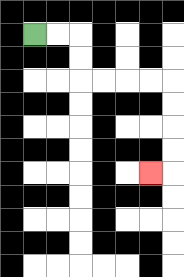{'start': '[1, 1]', 'end': '[6, 7]', 'path_directions': 'R,R,D,D,R,R,R,R,D,D,D,D,L', 'path_coordinates': '[[1, 1], [2, 1], [3, 1], [3, 2], [3, 3], [4, 3], [5, 3], [6, 3], [7, 3], [7, 4], [7, 5], [7, 6], [7, 7], [6, 7]]'}